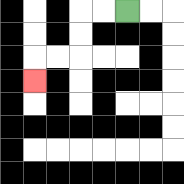{'start': '[5, 0]', 'end': '[1, 3]', 'path_directions': 'L,L,D,D,L,L,D', 'path_coordinates': '[[5, 0], [4, 0], [3, 0], [3, 1], [3, 2], [2, 2], [1, 2], [1, 3]]'}